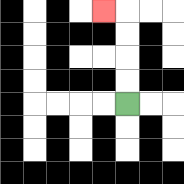{'start': '[5, 4]', 'end': '[4, 0]', 'path_directions': 'U,U,U,U,L', 'path_coordinates': '[[5, 4], [5, 3], [5, 2], [5, 1], [5, 0], [4, 0]]'}